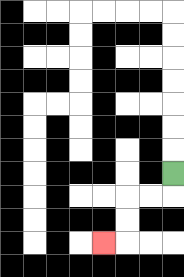{'start': '[7, 7]', 'end': '[4, 10]', 'path_directions': 'D,L,L,D,D,L', 'path_coordinates': '[[7, 7], [7, 8], [6, 8], [5, 8], [5, 9], [5, 10], [4, 10]]'}